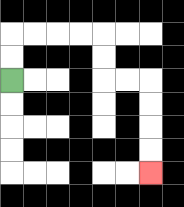{'start': '[0, 3]', 'end': '[6, 7]', 'path_directions': 'U,U,R,R,R,R,D,D,R,R,D,D,D,D', 'path_coordinates': '[[0, 3], [0, 2], [0, 1], [1, 1], [2, 1], [3, 1], [4, 1], [4, 2], [4, 3], [5, 3], [6, 3], [6, 4], [6, 5], [6, 6], [6, 7]]'}